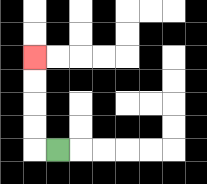{'start': '[2, 6]', 'end': '[1, 2]', 'path_directions': 'L,U,U,U,U', 'path_coordinates': '[[2, 6], [1, 6], [1, 5], [1, 4], [1, 3], [1, 2]]'}